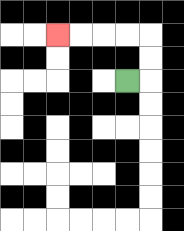{'start': '[5, 3]', 'end': '[2, 1]', 'path_directions': 'R,U,U,L,L,L,L', 'path_coordinates': '[[5, 3], [6, 3], [6, 2], [6, 1], [5, 1], [4, 1], [3, 1], [2, 1]]'}